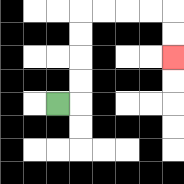{'start': '[2, 4]', 'end': '[7, 2]', 'path_directions': 'R,U,U,U,U,R,R,R,R,D,D', 'path_coordinates': '[[2, 4], [3, 4], [3, 3], [3, 2], [3, 1], [3, 0], [4, 0], [5, 0], [6, 0], [7, 0], [7, 1], [7, 2]]'}